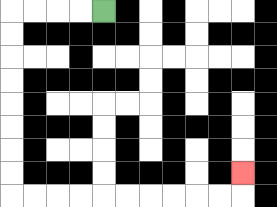{'start': '[4, 0]', 'end': '[10, 7]', 'path_directions': 'L,L,L,L,D,D,D,D,D,D,D,D,R,R,R,R,R,R,R,R,R,R,U', 'path_coordinates': '[[4, 0], [3, 0], [2, 0], [1, 0], [0, 0], [0, 1], [0, 2], [0, 3], [0, 4], [0, 5], [0, 6], [0, 7], [0, 8], [1, 8], [2, 8], [3, 8], [4, 8], [5, 8], [6, 8], [7, 8], [8, 8], [9, 8], [10, 8], [10, 7]]'}